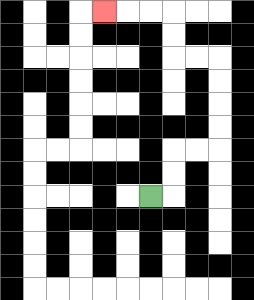{'start': '[6, 8]', 'end': '[4, 0]', 'path_directions': 'R,U,U,R,R,U,U,U,U,L,L,U,U,L,L,L', 'path_coordinates': '[[6, 8], [7, 8], [7, 7], [7, 6], [8, 6], [9, 6], [9, 5], [9, 4], [9, 3], [9, 2], [8, 2], [7, 2], [7, 1], [7, 0], [6, 0], [5, 0], [4, 0]]'}